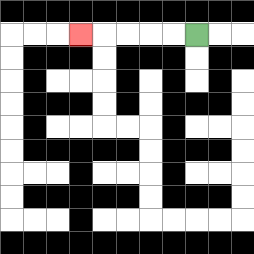{'start': '[8, 1]', 'end': '[3, 1]', 'path_directions': 'L,L,L,L,L', 'path_coordinates': '[[8, 1], [7, 1], [6, 1], [5, 1], [4, 1], [3, 1]]'}